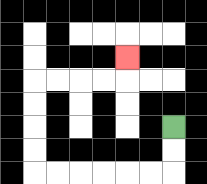{'start': '[7, 5]', 'end': '[5, 2]', 'path_directions': 'D,D,L,L,L,L,L,L,U,U,U,U,R,R,R,R,U', 'path_coordinates': '[[7, 5], [7, 6], [7, 7], [6, 7], [5, 7], [4, 7], [3, 7], [2, 7], [1, 7], [1, 6], [1, 5], [1, 4], [1, 3], [2, 3], [3, 3], [4, 3], [5, 3], [5, 2]]'}